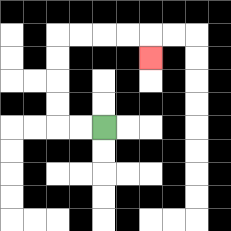{'start': '[4, 5]', 'end': '[6, 2]', 'path_directions': 'L,L,U,U,U,U,R,R,R,R,D', 'path_coordinates': '[[4, 5], [3, 5], [2, 5], [2, 4], [2, 3], [2, 2], [2, 1], [3, 1], [4, 1], [5, 1], [6, 1], [6, 2]]'}